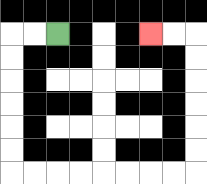{'start': '[2, 1]', 'end': '[6, 1]', 'path_directions': 'L,L,D,D,D,D,D,D,R,R,R,R,R,R,R,R,U,U,U,U,U,U,L,L', 'path_coordinates': '[[2, 1], [1, 1], [0, 1], [0, 2], [0, 3], [0, 4], [0, 5], [0, 6], [0, 7], [1, 7], [2, 7], [3, 7], [4, 7], [5, 7], [6, 7], [7, 7], [8, 7], [8, 6], [8, 5], [8, 4], [8, 3], [8, 2], [8, 1], [7, 1], [6, 1]]'}